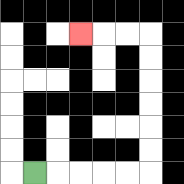{'start': '[1, 7]', 'end': '[3, 1]', 'path_directions': 'R,R,R,R,R,U,U,U,U,U,U,L,L,L', 'path_coordinates': '[[1, 7], [2, 7], [3, 7], [4, 7], [5, 7], [6, 7], [6, 6], [6, 5], [6, 4], [6, 3], [6, 2], [6, 1], [5, 1], [4, 1], [3, 1]]'}